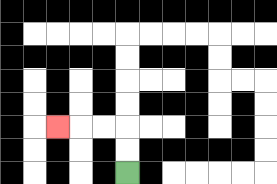{'start': '[5, 7]', 'end': '[2, 5]', 'path_directions': 'U,U,L,L,L', 'path_coordinates': '[[5, 7], [5, 6], [5, 5], [4, 5], [3, 5], [2, 5]]'}